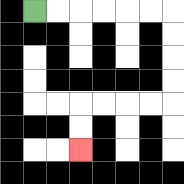{'start': '[1, 0]', 'end': '[3, 6]', 'path_directions': 'R,R,R,R,R,R,D,D,D,D,L,L,L,L,D,D', 'path_coordinates': '[[1, 0], [2, 0], [3, 0], [4, 0], [5, 0], [6, 0], [7, 0], [7, 1], [7, 2], [7, 3], [7, 4], [6, 4], [5, 4], [4, 4], [3, 4], [3, 5], [3, 6]]'}